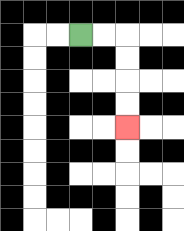{'start': '[3, 1]', 'end': '[5, 5]', 'path_directions': 'R,R,D,D,D,D', 'path_coordinates': '[[3, 1], [4, 1], [5, 1], [5, 2], [5, 3], [5, 4], [5, 5]]'}